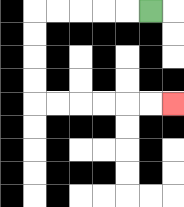{'start': '[6, 0]', 'end': '[7, 4]', 'path_directions': 'L,L,L,L,L,D,D,D,D,R,R,R,R,R,R', 'path_coordinates': '[[6, 0], [5, 0], [4, 0], [3, 0], [2, 0], [1, 0], [1, 1], [1, 2], [1, 3], [1, 4], [2, 4], [3, 4], [4, 4], [5, 4], [6, 4], [7, 4]]'}